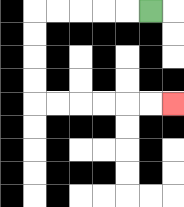{'start': '[6, 0]', 'end': '[7, 4]', 'path_directions': 'L,L,L,L,L,D,D,D,D,R,R,R,R,R,R', 'path_coordinates': '[[6, 0], [5, 0], [4, 0], [3, 0], [2, 0], [1, 0], [1, 1], [1, 2], [1, 3], [1, 4], [2, 4], [3, 4], [4, 4], [5, 4], [6, 4], [7, 4]]'}